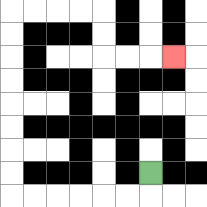{'start': '[6, 7]', 'end': '[7, 2]', 'path_directions': 'D,L,L,L,L,L,L,U,U,U,U,U,U,U,U,R,R,R,R,D,D,R,R,R', 'path_coordinates': '[[6, 7], [6, 8], [5, 8], [4, 8], [3, 8], [2, 8], [1, 8], [0, 8], [0, 7], [0, 6], [0, 5], [0, 4], [0, 3], [0, 2], [0, 1], [0, 0], [1, 0], [2, 0], [3, 0], [4, 0], [4, 1], [4, 2], [5, 2], [6, 2], [7, 2]]'}